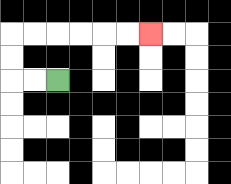{'start': '[2, 3]', 'end': '[6, 1]', 'path_directions': 'L,L,U,U,R,R,R,R,R,R', 'path_coordinates': '[[2, 3], [1, 3], [0, 3], [0, 2], [0, 1], [1, 1], [2, 1], [3, 1], [4, 1], [5, 1], [6, 1]]'}